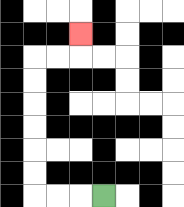{'start': '[4, 8]', 'end': '[3, 1]', 'path_directions': 'L,L,L,U,U,U,U,U,U,R,R,U', 'path_coordinates': '[[4, 8], [3, 8], [2, 8], [1, 8], [1, 7], [1, 6], [1, 5], [1, 4], [1, 3], [1, 2], [2, 2], [3, 2], [3, 1]]'}